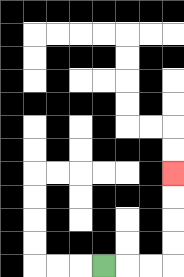{'start': '[4, 11]', 'end': '[7, 7]', 'path_directions': 'R,R,R,U,U,U,U', 'path_coordinates': '[[4, 11], [5, 11], [6, 11], [7, 11], [7, 10], [7, 9], [7, 8], [7, 7]]'}